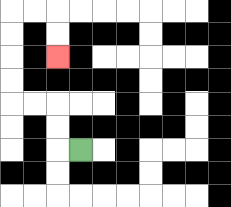{'start': '[3, 6]', 'end': '[2, 2]', 'path_directions': 'L,U,U,L,L,U,U,U,U,R,R,D,D', 'path_coordinates': '[[3, 6], [2, 6], [2, 5], [2, 4], [1, 4], [0, 4], [0, 3], [0, 2], [0, 1], [0, 0], [1, 0], [2, 0], [2, 1], [2, 2]]'}